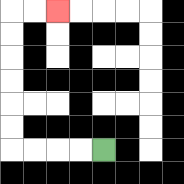{'start': '[4, 6]', 'end': '[2, 0]', 'path_directions': 'L,L,L,L,U,U,U,U,U,U,R,R', 'path_coordinates': '[[4, 6], [3, 6], [2, 6], [1, 6], [0, 6], [0, 5], [0, 4], [0, 3], [0, 2], [0, 1], [0, 0], [1, 0], [2, 0]]'}